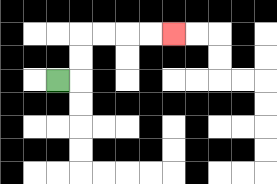{'start': '[2, 3]', 'end': '[7, 1]', 'path_directions': 'R,U,U,R,R,R,R', 'path_coordinates': '[[2, 3], [3, 3], [3, 2], [3, 1], [4, 1], [5, 1], [6, 1], [7, 1]]'}